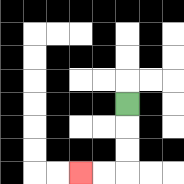{'start': '[5, 4]', 'end': '[3, 7]', 'path_directions': 'D,D,D,L,L', 'path_coordinates': '[[5, 4], [5, 5], [5, 6], [5, 7], [4, 7], [3, 7]]'}